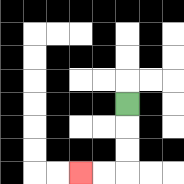{'start': '[5, 4]', 'end': '[3, 7]', 'path_directions': 'D,D,D,L,L', 'path_coordinates': '[[5, 4], [5, 5], [5, 6], [5, 7], [4, 7], [3, 7]]'}